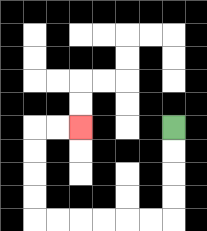{'start': '[7, 5]', 'end': '[3, 5]', 'path_directions': 'D,D,D,D,L,L,L,L,L,L,U,U,U,U,R,R', 'path_coordinates': '[[7, 5], [7, 6], [7, 7], [7, 8], [7, 9], [6, 9], [5, 9], [4, 9], [3, 9], [2, 9], [1, 9], [1, 8], [1, 7], [1, 6], [1, 5], [2, 5], [3, 5]]'}